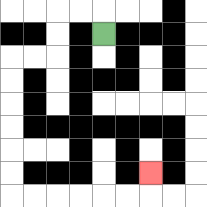{'start': '[4, 1]', 'end': '[6, 7]', 'path_directions': 'U,L,L,D,D,L,L,D,D,D,D,D,D,R,R,R,R,R,R,U', 'path_coordinates': '[[4, 1], [4, 0], [3, 0], [2, 0], [2, 1], [2, 2], [1, 2], [0, 2], [0, 3], [0, 4], [0, 5], [0, 6], [0, 7], [0, 8], [1, 8], [2, 8], [3, 8], [4, 8], [5, 8], [6, 8], [6, 7]]'}